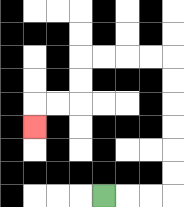{'start': '[4, 8]', 'end': '[1, 5]', 'path_directions': 'R,R,R,U,U,U,U,U,U,L,L,L,L,D,D,L,L,D', 'path_coordinates': '[[4, 8], [5, 8], [6, 8], [7, 8], [7, 7], [7, 6], [7, 5], [7, 4], [7, 3], [7, 2], [6, 2], [5, 2], [4, 2], [3, 2], [3, 3], [3, 4], [2, 4], [1, 4], [1, 5]]'}